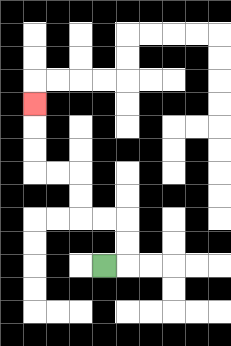{'start': '[4, 11]', 'end': '[1, 4]', 'path_directions': 'R,U,U,L,L,U,U,L,L,U,U,U', 'path_coordinates': '[[4, 11], [5, 11], [5, 10], [5, 9], [4, 9], [3, 9], [3, 8], [3, 7], [2, 7], [1, 7], [1, 6], [1, 5], [1, 4]]'}